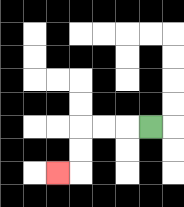{'start': '[6, 5]', 'end': '[2, 7]', 'path_directions': 'L,L,L,D,D,L', 'path_coordinates': '[[6, 5], [5, 5], [4, 5], [3, 5], [3, 6], [3, 7], [2, 7]]'}